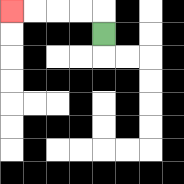{'start': '[4, 1]', 'end': '[0, 0]', 'path_directions': 'U,L,L,L,L', 'path_coordinates': '[[4, 1], [4, 0], [3, 0], [2, 0], [1, 0], [0, 0]]'}